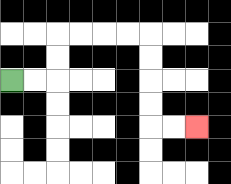{'start': '[0, 3]', 'end': '[8, 5]', 'path_directions': 'R,R,U,U,R,R,R,R,D,D,D,D,R,R', 'path_coordinates': '[[0, 3], [1, 3], [2, 3], [2, 2], [2, 1], [3, 1], [4, 1], [5, 1], [6, 1], [6, 2], [6, 3], [6, 4], [6, 5], [7, 5], [8, 5]]'}